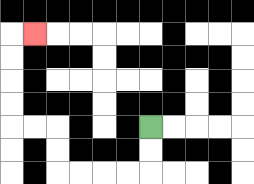{'start': '[6, 5]', 'end': '[1, 1]', 'path_directions': 'D,D,L,L,L,L,U,U,L,L,U,U,U,U,R', 'path_coordinates': '[[6, 5], [6, 6], [6, 7], [5, 7], [4, 7], [3, 7], [2, 7], [2, 6], [2, 5], [1, 5], [0, 5], [0, 4], [0, 3], [0, 2], [0, 1], [1, 1]]'}